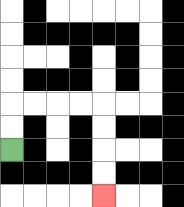{'start': '[0, 6]', 'end': '[4, 8]', 'path_directions': 'U,U,R,R,R,R,D,D,D,D', 'path_coordinates': '[[0, 6], [0, 5], [0, 4], [1, 4], [2, 4], [3, 4], [4, 4], [4, 5], [4, 6], [4, 7], [4, 8]]'}